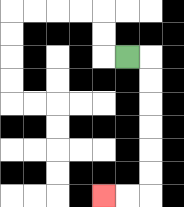{'start': '[5, 2]', 'end': '[4, 8]', 'path_directions': 'R,D,D,D,D,D,D,L,L', 'path_coordinates': '[[5, 2], [6, 2], [6, 3], [6, 4], [6, 5], [6, 6], [6, 7], [6, 8], [5, 8], [4, 8]]'}